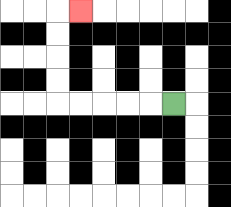{'start': '[7, 4]', 'end': '[3, 0]', 'path_directions': 'L,L,L,L,L,U,U,U,U,R', 'path_coordinates': '[[7, 4], [6, 4], [5, 4], [4, 4], [3, 4], [2, 4], [2, 3], [2, 2], [2, 1], [2, 0], [3, 0]]'}